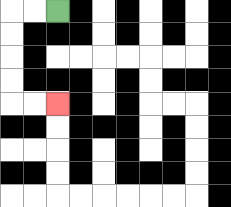{'start': '[2, 0]', 'end': '[2, 4]', 'path_directions': 'L,L,D,D,D,D,R,R', 'path_coordinates': '[[2, 0], [1, 0], [0, 0], [0, 1], [0, 2], [0, 3], [0, 4], [1, 4], [2, 4]]'}